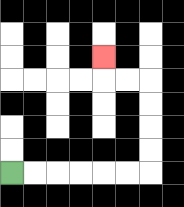{'start': '[0, 7]', 'end': '[4, 2]', 'path_directions': 'R,R,R,R,R,R,U,U,U,U,L,L,U', 'path_coordinates': '[[0, 7], [1, 7], [2, 7], [3, 7], [4, 7], [5, 7], [6, 7], [6, 6], [6, 5], [6, 4], [6, 3], [5, 3], [4, 3], [4, 2]]'}